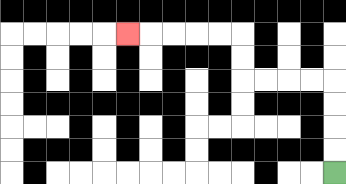{'start': '[14, 7]', 'end': '[5, 1]', 'path_directions': 'U,U,U,U,L,L,L,L,U,U,L,L,L,L,L', 'path_coordinates': '[[14, 7], [14, 6], [14, 5], [14, 4], [14, 3], [13, 3], [12, 3], [11, 3], [10, 3], [10, 2], [10, 1], [9, 1], [8, 1], [7, 1], [6, 1], [5, 1]]'}